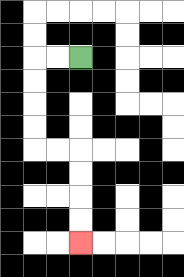{'start': '[3, 2]', 'end': '[3, 10]', 'path_directions': 'L,L,D,D,D,D,R,R,D,D,D,D', 'path_coordinates': '[[3, 2], [2, 2], [1, 2], [1, 3], [1, 4], [1, 5], [1, 6], [2, 6], [3, 6], [3, 7], [3, 8], [3, 9], [3, 10]]'}